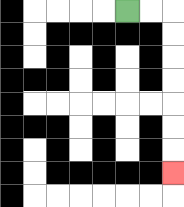{'start': '[5, 0]', 'end': '[7, 7]', 'path_directions': 'R,R,D,D,D,D,D,D,D', 'path_coordinates': '[[5, 0], [6, 0], [7, 0], [7, 1], [7, 2], [7, 3], [7, 4], [7, 5], [7, 6], [7, 7]]'}